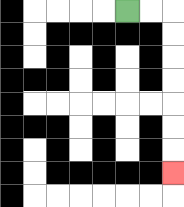{'start': '[5, 0]', 'end': '[7, 7]', 'path_directions': 'R,R,D,D,D,D,D,D,D', 'path_coordinates': '[[5, 0], [6, 0], [7, 0], [7, 1], [7, 2], [7, 3], [7, 4], [7, 5], [7, 6], [7, 7]]'}